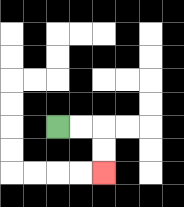{'start': '[2, 5]', 'end': '[4, 7]', 'path_directions': 'R,R,D,D', 'path_coordinates': '[[2, 5], [3, 5], [4, 5], [4, 6], [4, 7]]'}